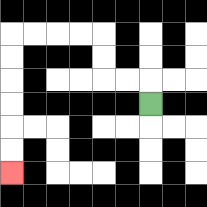{'start': '[6, 4]', 'end': '[0, 7]', 'path_directions': 'U,L,L,U,U,L,L,L,L,D,D,D,D,D,D', 'path_coordinates': '[[6, 4], [6, 3], [5, 3], [4, 3], [4, 2], [4, 1], [3, 1], [2, 1], [1, 1], [0, 1], [0, 2], [0, 3], [0, 4], [0, 5], [0, 6], [0, 7]]'}